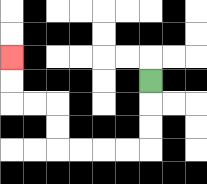{'start': '[6, 3]', 'end': '[0, 2]', 'path_directions': 'D,D,D,L,L,L,L,U,U,L,L,U,U', 'path_coordinates': '[[6, 3], [6, 4], [6, 5], [6, 6], [5, 6], [4, 6], [3, 6], [2, 6], [2, 5], [2, 4], [1, 4], [0, 4], [0, 3], [0, 2]]'}